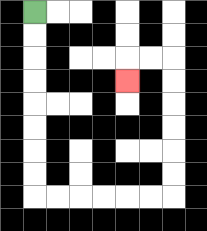{'start': '[1, 0]', 'end': '[5, 3]', 'path_directions': 'D,D,D,D,D,D,D,D,R,R,R,R,R,R,U,U,U,U,U,U,L,L,D', 'path_coordinates': '[[1, 0], [1, 1], [1, 2], [1, 3], [1, 4], [1, 5], [1, 6], [1, 7], [1, 8], [2, 8], [3, 8], [4, 8], [5, 8], [6, 8], [7, 8], [7, 7], [7, 6], [7, 5], [7, 4], [7, 3], [7, 2], [6, 2], [5, 2], [5, 3]]'}